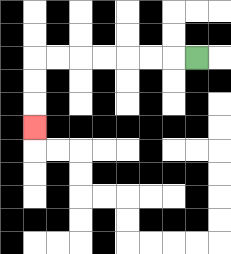{'start': '[8, 2]', 'end': '[1, 5]', 'path_directions': 'L,L,L,L,L,L,L,D,D,D', 'path_coordinates': '[[8, 2], [7, 2], [6, 2], [5, 2], [4, 2], [3, 2], [2, 2], [1, 2], [1, 3], [1, 4], [1, 5]]'}